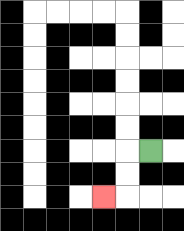{'start': '[6, 6]', 'end': '[4, 8]', 'path_directions': 'L,D,D,L', 'path_coordinates': '[[6, 6], [5, 6], [5, 7], [5, 8], [4, 8]]'}